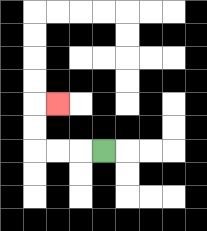{'start': '[4, 6]', 'end': '[2, 4]', 'path_directions': 'L,L,L,U,U,R', 'path_coordinates': '[[4, 6], [3, 6], [2, 6], [1, 6], [1, 5], [1, 4], [2, 4]]'}